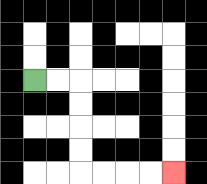{'start': '[1, 3]', 'end': '[7, 7]', 'path_directions': 'R,R,D,D,D,D,R,R,R,R', 'path_coordinates': '[[1, 3], [2, 3], [3, 3], [3, 4], [3, 5], [3, 6], [3, 7], [4, 7], [5, 7], [6, 7], [7, 7]]'}